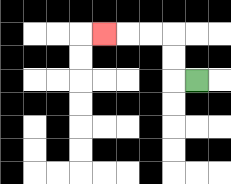{'start': '[8, 3]', 'end': '[4, 1]', 'path_directions': 'L,U,U,L,L,L', 'path_coordinates': '[[8, 3], [7, 3], [7, 2], [7, 1], [6, 1], [5, 1], [4, 1]]'}